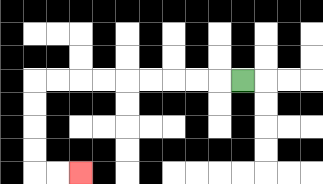{'start': '[10, 3]', 'end': '[3, 7]', 'path_directions': 'L,L,L,L,L,L,L,L,L,D,D,D,D,R,R', 'path_coordinates': '[[10, 3], [9, 3], [8, 3], [7, 3], [6, 3], [5, 3], [4, 3], [3, 3], [2, 3], [1, 3], [1, 4], [1, 5], [1, 6], [1, 7], [2, 7], [3, 7]]'}